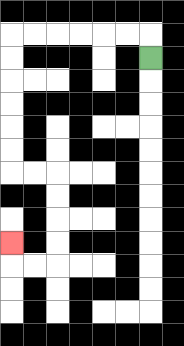{'start': '[6, 2]', 'end': '[0, 10]', 'path_directions': 'U,L,L,L,L,L,L,D,D,D,D,D,D,R,R,D,D,D,D,L,L,U', 'path_coordinates': '[[6, 2], [6, 1], [5, 1], [4, 1], [3, 1], [2, 1], [1, 1], [0, 1], [0, 2], [0, 3], [0, 4], [0, 5], [0, 6], [0, 7], [1, 7], [2, 7], [2, 8], [2, 9], [2, 10], [2, 11], [1, 11], [0, 11], [0, 10]]'}